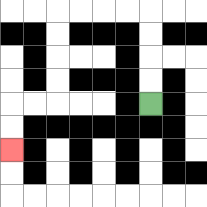{'start': '[6, 4]', 'end': '[0, 6]', 'path_directions': 'U,U,U,U,L,L,L,L,D,D,D,D,L,L,D,D', 'path_coordinates': '[[6, 4], [6, 3], [6, 2], [6, 1], [6, 0], [5, 0], [4, 0], [3, 0], [2, 0], [2, 1], [2, 2], [2, 3], [2, 4], [1, 4], [0, 4], [0, 5], [0, 6]]'}